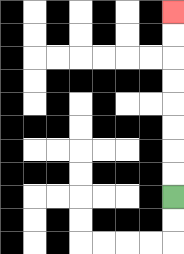{'start': '[7, 8]', 'end': '[7, 0]', 'path_directions': 'U,U,U,U,U,U,U,U', 'path_coordinates': '[[7, 8], [7, 7], [7, 6], [7, 5], [7, 4], [7, 3], [7, 2], [7, 1], [7, 0]]'}